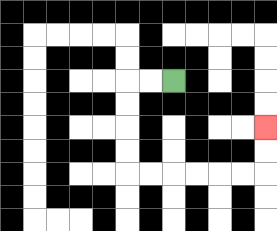{'start': '[7, 3]', 'end': '[11, 5]', 'path_directions': 'L,L,D,D,D,D,R,R,R,R,R,R,U,U', 'path_coordinates': '[[7, 3], [6, 3], [5, 3], [5, 4], [5, 5], [5, 6], [5, 7], [6, 7], [7, 7], [8, 7], [9, 7], [10, 7], [11, 7], [11, 6], [11, 5]]'}